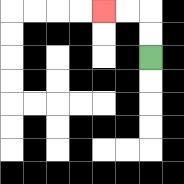{'start': '[6, 2]', 'end': '[4, 0]', 'path_directions': 'U,U,L,L', 'path_coordinates': '[[6, 2], [6, 1], [6, 0], [5, 0], [4, 0]]'}